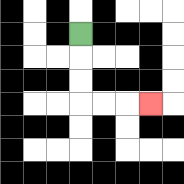{'start': '[3, 1]', 'end': '[6, 4]', 'path_directions': 'D,D,D,R,R,R', 'path_coordinates': '[[3, 1], [3, 2], [3, 3], [3, 4], [4, 4], [5, 4], [6, 4]]'}